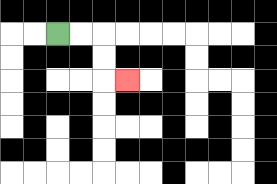{'start': '[2, 1]', 'end': '[5, 3]', 'path_directions': 'R,R,D,D,R', 'path_coordinates': '[[2, 1], [3, 1], [4, 1], [4, 2], [4, 3], [5, 3]]'}